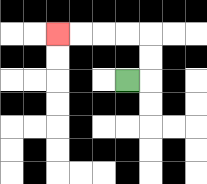{'start': '[5, 3]', 'end': '[2, 1]', 'path_directions': 'R,U,U,L,L,L,L', 'path_coordinates': '[[5, 3], [6, 3], [6, 2], [6, 1], [5, 1], [4, 1], [3, 1], [2, 1]]'}